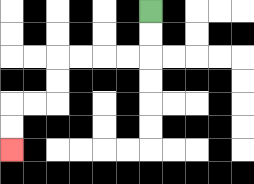{'start': '[6, 0]', 'end': '[0, 6]', 'path_directions': 'D,D,L,L,L,L,D,D,L,L,D,D', 'path_coordinates': '[[6, 0], [6, 1], [6, 2], [5, 2], [4, 2], [3, 2], [2, 2], [2, 3], [2, 4], [1, 4], [0, 4], [0, 5], [0, 6]]'}